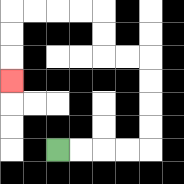{'start': '[2, 6]', 'end': '[0, 3]', 'path_directions': 'R,R,R,R,U,U,U,U,L,L,U,U,L,L,L,L,D,D,D', 'path_coordinates': '[[2, 6], [3, 6], [4, 6], [5, 6], [6, 6], [6, 5], [6, 4], [6, 3], [6, 2], [5, 2], [4, 2], [4, 1], [4, 0], [3, 0], [2, 0], [1, 0], [0, 0], [0, 1], [0, 2], [0, 3]]'}